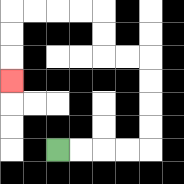{'start': '[2, 6]', 'end': '[0, 3]', 'path_directions': 'R,R,R,R,U,U,U,U,L,L,U,U,L,L,L,L,D,D,D', 'path_coordinates': '[[2, 6], [3, 6], [4, 6], [5, 6], [6, 6], [6, 5], [6, 4], [6, 3], [6, 2], [5, 2], [4, 2], [4, 1], [4, 0], [3, 0], [2, 0], [1, 0], [0, 0], [0, 1], [0, 2], [0, 3]]'}